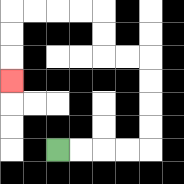{'start': '[2, 6]', 'end': '[0, 3]', 'path_directions': 'R,R,R,R,U,U,U,U,L,L,U,U,L,L,L,L,D,D,D', 'path_coordinates': '[[2, 6], [3, 6], [4, 6], [5, 6], [6, 6], [6, 5], [6, 4], [6, 3], [6, 2], [5, 2], [4, 2], [4, 1], [4, 0], [3, 0], [2, 0], [1, 0], [0, 0], [0, 1], [0, 2], [0, 3]]'}